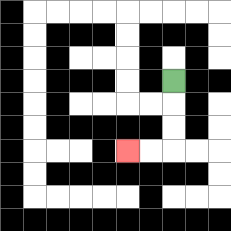{'start': '[7, 3]', 'end': '[5, 6]', 'path_directions': 'D,D,D,L,L', 'path_coordinates': '[[7, 3], [7, 4], [7, 5], [7, 6], [6, 6], [5, 6]]'}